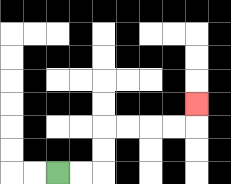{'start': '[2, 7]', 'end': '[8, 4]', 'path_directions': 'R,R,U,U,R,R,R,R,U', 'path_coordinates': '[[2, 7], [3, 7], [4, 7], [4, 6], [4, 5], [5, 5], [6, 5], [7, 5], [8, 5], [8, 4]]'}